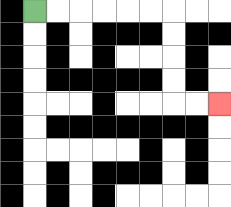{'start': '[1, 0]', 'end': '[9, 4]', 'path_directions': 'R,R,R,R,R,R,D,D,D,D,R,R', 'path_coordinates': '[[1, 0], [2, 0], [3, 0], [4, 0], [5, 0], [6, 0], [7, 0], [7, 1], [7, 2], [7, 3], [7, 4], [8, 4], [9, 4]]'}